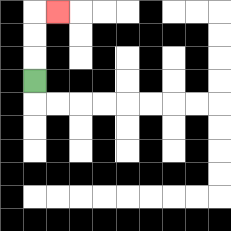{'start': '[1, 3]', 'end': '[2, 0]', 'path_directions': 'U,U,U,R', 'path_coordinates': '[[1, 3], [1, 2], [1, 1], [1, 0], [2, 0]]'}